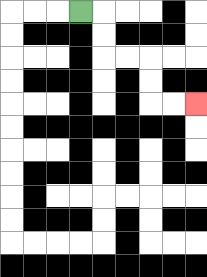{'start': '[3, 0]', 'end': '[8, 4]', 'path_directions': 'R,D,D,R,R,D,D,R,R', 'path_coordinates': '[[3, 0], [4, 0], [4, 1], [4, 2], [5, 2], [6, 2], [6, 3], [6, 4], [7, 4], [8, 4]]'}